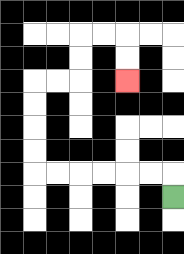{'start': '[7, 8]', 'end': '[5, 3]', 'path_directions': 'U,L,L,L,L,L,L,U,U,U,U,R,R,U,U,R,R,D,D', 'path_coordinates': '[[7, 8], [7, 7], [6, 7], [5, 7], [4, 7], [3, 7], [2, 7], [1, 7], [1, 6], [1, 5], [1, 4], [1, 3], [2, 3], [3, 3], [3, 2], [3, 1], [4, 1], [5, 1], [5, 2], [5, 3]]'}